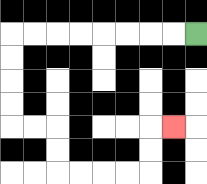{'start': '[8, 1]', 'end': '[7, 5]', 'path_directions': 'L,L,L,L,L,L,L,L,D,D,D,D,R,R,D,D,R,R,R,R,U,U,R', 'path_coordinates': '[[8, 1], [7, 1], [6, 1], [5, 1], [4, 1], [3, 1], [2, 1], [1, 1], [0, 1], [0, 2], [0, 3], [0, 4], [0, 5], [1, 5], [2, 5], [2, 6], [2, 7], [3, 7], [4, 7], [5, 7], [6, 7], [6, 6], [6, 5], [7, 5]]'}